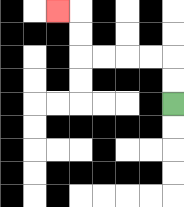{'start': '[7, 4]', 'end': '[2, 0]', 'path_directions': 'U,U,L,L,L,L,U,U,L', 'path_coordinates': '[[7, 4], [7, 3], [7, 2], [6, 2], [5, 2], [4, 2], [3, 2], [3, 1], [3, 0], [2, 0]]'}